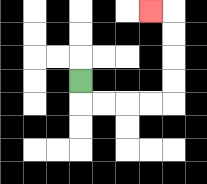{'start': '[3, 3]', 'end': '[6, 0]', 'path_directions': 'D,R,R,R,R,U,U,U,U,L', 'path_coordinates': '[[3, 3], [3, 4], [4, 4], [5, 4], [6, 4], [7, 4], [7, 3], [7, 2], [7, 1], [7, 0], [6, 0]]'}